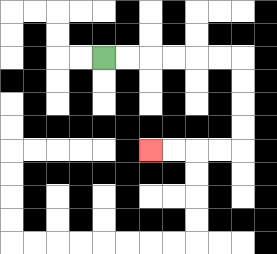{'start': '[4, 2]', 'end': '[6, 6]', 'path_directions': 'R,R,R,R,R,R,D,D,D,D,L,L,L,L', 'path_coordinates': '[[4, 2], [5, 2], [6, 2], [7, 2], [8, 2], [9, 2], [10, 2], [10, 3], [10, 4], [10, 5], [10, 6], [9, 6], [8, 6], [7, 6], [6, 6]]'}